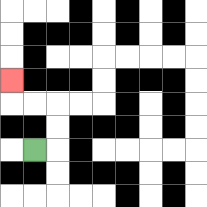{'start': '[1, 6]', 'end': '[0, 3]', 'path_directions': 'R,U,U,L,L,U', 'path_coordinates': '[[1, 6], [2, 6], [2, 5], [2, 4], [1, 4], [0, 4], [0, 3]]'}